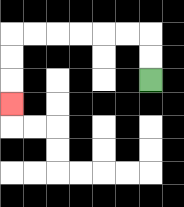{'start': '[6, 3]', 'end': '[0, 4]', 'path_directions': 'U,U,L,L,L,L,L,L,D,D,D', 'path_coordinates': '[[6, 3], [6, 2], [6, 1], [5, 1], [4, 1], [3, 1], [2, 1], [1, 1], [0, 1], [0, 2], [0, 3], [0, 4]]'}